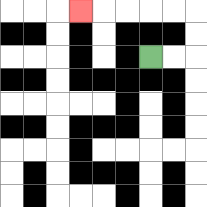{'start': '[6, 2]', 'end': '[3, 0]', 'path_directions': 'R,R,U,U,L,L,L,L,L', 'path_coordinates': '[[6, 2], [7, 2], [8, 2], [8, 1], [8, 0], [7, 0], [6, 0], [5, 0], [4, 0], [3, 0]]'}